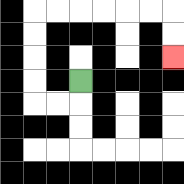{'start': '[3, 3]', 'end': '[7, 2]', 'path_directions': 'D,L,L,U,U,U,U,R,R,R,R,R,R,D,D', 'path_coordinates': '[[3, 3], [3, 4], [2, 4], [1, 4], [1, 3], [1, 2], [1, 1], [1, 0], [2, 0], [3, 0], [4, 0], [5, 0], [6, 0], [7, 0], [7, 1], [7, 2]]'}